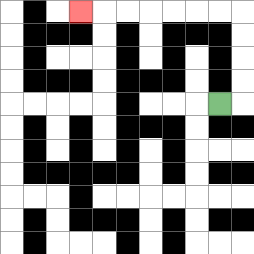{'start': '[9, 4]', 'end': '[3, 0]', 'path_directions': 'R,U,U,U,U,L,L,L,L,L,L,L', 'path_coordinates': '[[9, 4], [10, 4], [10, 3], [10, 2], [10, 1], [10, 0], [9, 0], [8, 0], [7, 0], [6, 0], [5, 0], [4, 0], [3, 0]]'}